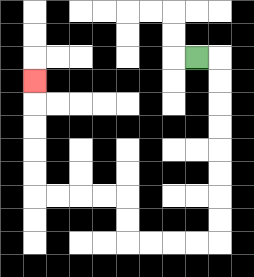{'start': '[8, 2]', 'end': '[1, 3]', 'path_directions': 'R,D,D,D,D,D,D,D,D,L,L,L,L,U,U,L,L,L,L,U,U,U,U,U', 'path_coordinates': '[[8, 2], [9, 2], [9, 3], [9, 4], [9, 5], [9, 6], [9, 7], [9, 8], [9, 9], [9, 10], [8, 10], [7, 10], [6, 10], [5, 10], [5, 9], [5, 8], [4, 8], [3, 8], [2, 8], [1, 8], [1, 7], [1, 6], [1, 5], [1, 4], [1, 3]]'}